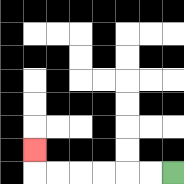{'start': '[7, 7]', 'end': '[1, 6]', 'path_directions': 'L,L,L,L,L,L,U', 'path_coordinates': '[[7, 7], [6, 7], [5, 7], [4, 7], [3, 7], [2, 7], [1, 7], [1, 6]]'}